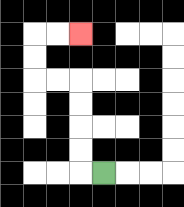{'start': '[4, 7]', 'end': '[3, 1]', 'path_directions': 'L,U,U,U,U,L,L,U,U,R,R', 'path_coordinates': '[[4, 7], [3, 7], [3, 6], [3, 5], [3, 4], [3, 3], [2, 3], [1, 3], [1, 2], [1, 1], [2, 1], [3, 1]]'}